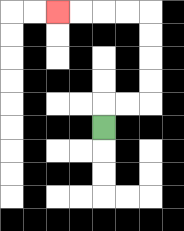{'start': '[4, 5]', 'end': '[2, 0]', 'path_directions': 'U,R,R,U,U,U,U,L,L,L,L', 'path_coordinates': '[[4, 5], [4, 4], [5, 4], [6, 4], [6, 3], [6, 2], [6, 1], [6, 0], [5, 0], [4, 0], [3, 0], [2, 0]]'}